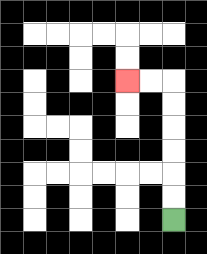{'start': '[7, 9]', 'end': '[5, 3]', 'path_directions': 'U,U,U,U,U,U,L,L', 'path_coordinates': '[[7, 9], [7, 8], [7, 7], [7, 6], [7, 5], [7, 4], [7, 3], [6, 3], [5, 3]]'}